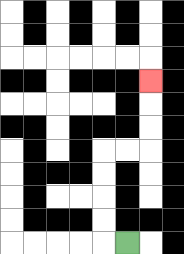{'start': '[5, 10]', 'end': '[6, 3]', 'path_directions': 'L,U,U,U,U,R,R,U,U,U', 'path_coordinates': '[[5, 10], [4, 10], [4, 9], [4, 8], [4, 7], [4, 6], [5, 6], [6, 6], [6, 5], [6, 4], [6, 3]]'}